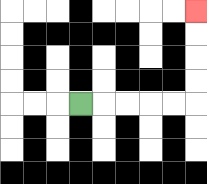{'start': '[3, 4]', 'end': '[8, 0]', 'path_directions': 'R,R,R,R,R,U,U,U,U', 'path_coordinates': '[[3, 4], [4, 4], [5, 4], [6, 4], [7, 4], [8, 4], [8, 3], [8, 2], [8, 1], [8, 0]]'}